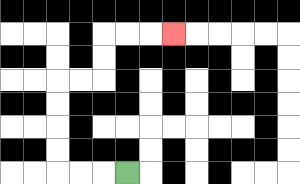{'start': '[5, 7]', 'end': '[7, 1]', 'path_directions': 'L,L,L,U,U,U,U,R,R,U,U,R,R,R', 'path_coordinates': '[[5, 7], [4, 7], [3, 7], [2, 7], [2, 6], [2, 5], [2, 4], [2, 3], [3, 3], [4, 3], [4, 2], [4, 1], [5, 1], [6, 1], [7, 1]]'}